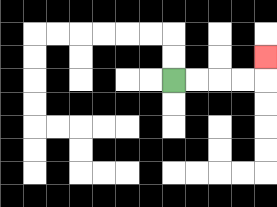{'start': '[7, 3]', 'end': '[11, 2]', 'path_directions': 'R,R,R,R,U', 'path_coordinates': '[[7, 3], [8, 3], [9, 3], [10, 3], [11, 3], [11, 2]]'}